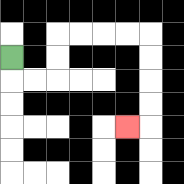{'start': '[0, 2]', 'end': '[5, 5]', 'path_directions': 'D,R,R,U,U,R,R,R,R,D,D,D,D,L', 'path_coordinates': '[[0, 2], [0, 3], [1, 3], [2, 3], [2, 2], [2, 1], [3, 1], [4, 1], [5, 1], [6, 1], [6, 2], [6, 3], [6, 4], [6, 5], [5, 5]]'}